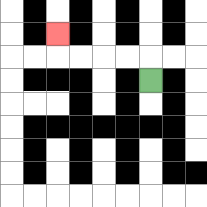{'start': '[6, 3]', 'end': '[2, 1]', 'path_directions': 'U,L,L,L,L,U', 'path_coordinates': '[[6, 3], [6, 2], [5, 2], [4, 2], [3, 2], [2, 2], [2, 1]]'}